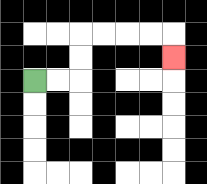{'start': '[1, 3]', 'end': '[7, 2]', 'path_directions': 'R,R,U,U,R,R,R,R,D', 'path_coordinates': '[[1, 3], [2, 3], [3, 3], [3, 2], [3, 1], [4, 1], [5, 1], [6, 1], [7, 1], [7, 2]]'}